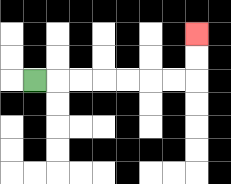{'start': '[1, 3]', 'end': '[8, 1]', 'path_directions': 'R,R,R,R,R,R,R,U,U', 'path_coordinates': '[[1, 3], [2, 3], [3, 3], [4, 3], [5, 3], [6, 3], [7, 3], [8, 3], [8, 2], [8, 1]]'}